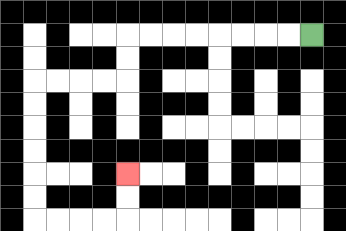{'start': '[13, 1]', 'end': '[5, 7]', 'path_directions': 'L,L,L,L,L,L,L,L,D,D,L,L,L,L,D,D,D,D,D,D,R,R,R,R,U,U', 'path_coordinates': '[[13, 1], [12, 1], [11, 1], [10, 1], [9, 1], [8, 1], [7, 1], [6, 1], [5, 1], [5, 2], [5, 3], [4, 3], [3, 3], [2, 3], [1, 3], [1, 4], [1, 5], [1, 6], [1, 7], [1, 8], [1, 9], [2, 9], [3, 9], [4, 9], [5, 9], [5, 8], [5, 7]]'}